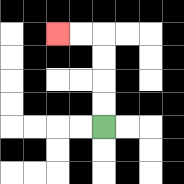{'start': '[4, 5]', 'end': '[2, 1]', 'path_directions': 'U,U,U,U,L,L', 'path_coordinates': '[[4, 5], [4, 4], [4, 3], [4, 2], [4, 1], [3, 1], [2, 1]]'}